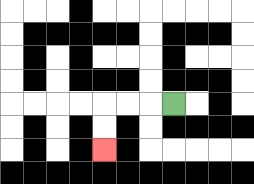{'start': '[7, 4]', 'end': '[4, 6]', 'path_directions': 'L,L,L,D,D', 'path_coordinates': '[[7, 4], [6, 4], [5, 4], [4, 4], [4, 5], [4, 6]]'}